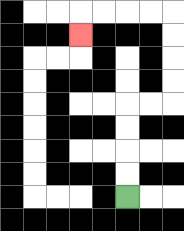{'start': '[5, 8]', 'end': '[3, 1]', 'path_directions': 'U,U,U,U,R,R,U,U,U,U,L,L,L,L,D', 'path_coordinates': '[[5, 8], [5, 7], [5, 6], [5, 5], [5, 4], [6, 4], [7, 4], [7, 3], [7, 2], [7, 1], [7, 0], [6, 0], [5, 0], [4, 0], [3, 0], [3, 1]]'}